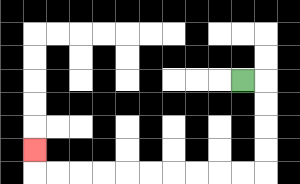{'start': '[10, 3]', 'end': '[1, 6]', 'path_directions': 'R,D,D,D,D,L,L,L,L,L,L,L,L,L,L,U', 'path_coordinates': '[[10, 3], [11, 3], [11, 4], [11, 5], [11, 6], [11, 7], [10, 7], [9, 7], [8, 7], [7, 7], [6, 7], [5, 7], [4, 7], [3, 7], [2, 7], [1, 7], [1, 6]]'}